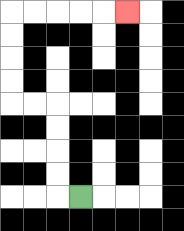{'start': '[3, 8]', 'end': '[5, 0]', 'path_directions': 'L,U,U,U,U,L,L,U,U,U,U,R,R,R,R,R', 'path_coordinates': '[[3, 8], [2, 8], [2, 7], [2, 6], [2, 5], [2, 4], [1, 4], [0, 4], [0, 3], [0, 2], [0, 1], [0, 0], [1, 0], [2, 0], [3, 0], [4, 0], [5, 0]]'}